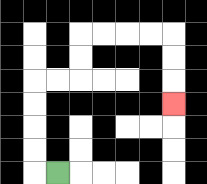{'start': '[2, 7]', 'end': '[7, 4]', 'path_directions': 'L,U,U,U,U,R,R,U,U,R,R,R,R,D,D,D', 'path_coordinates': '[[2, 7], [1, 7], [1, 6], [1, 5], [1, 4], [1, 3], [2, 3], [3, 3], [3, 2], [3, 1], [4, 1], [5, 1], [6, 1], [7, 1], [7, 2], [7, 3], [7, 4]]'}